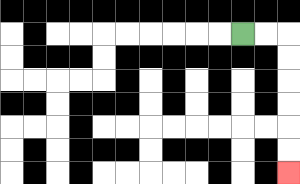{'start': '[10, 1]', 'end': '[12, 7]', 'path_directions': 'R,R,D,D,D,D,D,D', 'path_coordinates': '[[10, 1], [11, 1], [12, 1], [12, 2], [12, 3], [12, 4], [12, 5], [12, 6], [12, 7]]'}